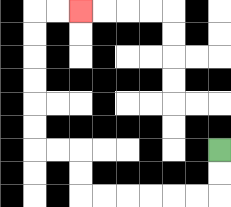{'start': '[9, 6]', 'end': '[3, 0]', 'path_directions': 'D,D,L,L,L,L,L,L,U,U,L,L,U,U,U,U,U,U,R,R', 'path_coordinates': '[[9, 6], [9, 7], [9, 8], [8, 8], [7, 8], [6, 8], [5, 8], [4, 8], [3, 8], [3, 7], [3, 6], [2, 6], [1, 6], [1, 5], [1, 4], [1, 3], [1, 2], [1, 1], [1, 0], [2, 0], [3, 0]]'}